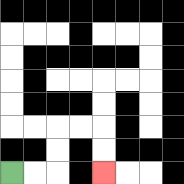{'start': '[0, 7]', 'end': '[4, 7]', 'path_directions': 'R,R,U,U,R,R,D,D', 'path_coordinates': '[[0, 7], [1, 7], [2, 7], [2, 6], [2, 5], [3, 5], [4, 5], [4, 6], [4, 7]]'}